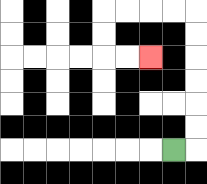{'start': '[7, 6]', 'end': '[6, 2]', 'path_directions': 'R,U,U,U,U,U,U,L,L,L,L,D,D,R,R', 'path_coordinates': '[[7, 6], [8, 6], [8, 5], [8, 4], [8, 3], [8, 2], [8, 1], [8, 0], [7, 0], [6, 0], [5, 0], [4, 0], [4, 1], [4, 2], [5, 2], [6, 2]]'}